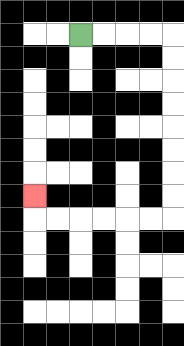{'start': '[3, 1]', 'end': '[1, 8]', 'path_directions': 'R,R,R,R,D,D,D,D,D,D,D,D,L,L,L,L,L,L,U', 'path_coordinates': '[[3, 1], [4, 1], [5, 1], [6, 1], [7, 1], [7, 2], [7, 3], [7, 4], [7, 5], [7, 6], [7, 7], [7, 8], [7, 9], [6, 9], [5, 9], [4, 9], [3, 9], [2, 9], [1, 9], [1, 8]]'}